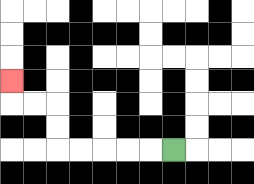{'start': '[7, 6]', 'end': '[0, 3]', 'path_directions': 'L,L,L,L,L,U,U,L,L,U', 'path_coordinates': '[[7, 6], [6, 6], [5, 6], [4, 6], [3, 6], [2, 6], [2, 5], [2, 4], [1, 4], [0, 4], [0, 3]]'}